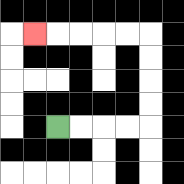{'start': '[2, 5]', 'end': '[1, 1]', 'path_directions': 'R,R,R,R,U,U,U,U,L,L,L,L,L', 'path_coordinates': '[[2, 5], [3, 5], [4, 5], [5, 5], [6, 5], [6, 4], [6, 3], [6, 2], [6, 1], [5, 1], [4, 1], [3, 1], [2, 1], [1, 1]]'}